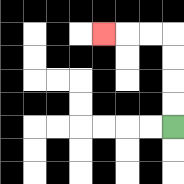{'start': '[7, 5]', 'end': '[4, 1]', 'path_directions': 'U,U,U,U,L,L,L', 'path_coordinates': '[[7, 5], [7, 4], [7, 3], [7, 2], [7, 1], [6, 1], [5, 1], [4, 1]]'}